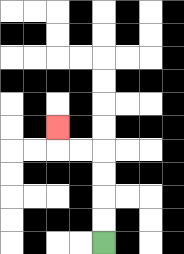{'start': '[4, 10]', 'end': '[2, 5]', 'path_directions': 'U,U,U,U,L,L,U', 'path_coordinates': '[[4, 10], [4, 9], [4, 8], [4, 7], [4, 6], [3, 6], [2, 6], [2, 5]]'}